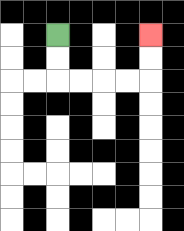{'start': '[2, 1]', 'end': '[6, 1]', 'path_directions': 'D,D,R,R,R,R,U,U', 'path_coordinates': '[[2, 1], [2, 2], [2, 3], [3, 3], [4, 3], [5, 3], [6, 3], [6, 2], [6, 1]]'}